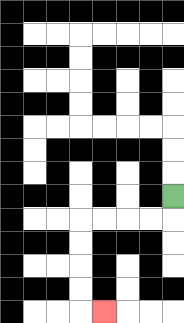{'start': '[7, 8]', 'end': '[4, 13]', 'path_directions': 'D,L,L,L,L,D,D,D,D,R', 'path_coordinates': '[[7, 8], [7, 9], [6, 9], [5, 9], [4, 9], [3, 9], [3, 10], [3, 11], [3, 12], [3, 13], [4, 13]]'}